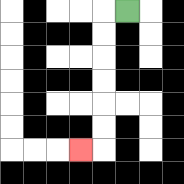{'start': '[5, 0]', 'end': '[3, 6]', 'path_directions': 'L,D,D,D,D,D,D,L', 'path_coordinates': '[[5, 0], [4, 0], [4, 1], [4, 2], [4, 3], [4, 4], [4, 5], [4, 6], [3, 6]]'}